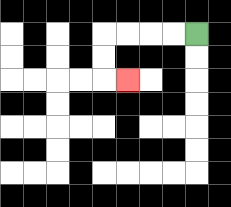{'start': '[8, 1]', 'end': '[5, 3]', 'path_directions': 'L,L,L,L,D,D,R', 'path_coordinates': '[[8, 1], [7, 1], [6, 1], [5, 1], [4, 1], [4, 2], [4, 3], [5, 3]]'}